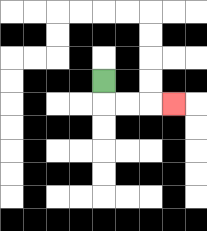{'start': '[4, 3]', 'end': '[7, 4]', 'path_directions': 'D,R,R,R', 'path_coordinates': '[[4, 3], [4, 4], [5, 4], [6, 4], [7, 4]]'}